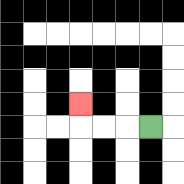{'start': '[6, 5]', 'end': '[3, 4]', 'path_directions': 'L,L,L,U', 'path_coordinates': '[[6, 5], [5, 5], [4, 5], [3, 5], [3, 4]]'}